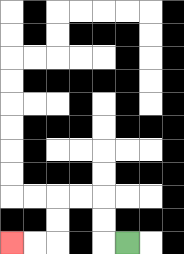{'start': '[5, 10]', 'end': '[0, 10]', 'path_directions': 'L,U,U,L,L,D,D,L,L', 'path_coordinates': '[[5, 10], [4, 10], [4, 9], [4, 8], [3, 8], [2, 8], [2, 9], [2, 10], [1, 10], [0, 10]]'}